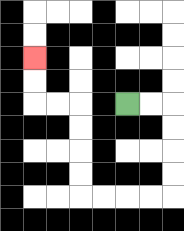{'start': '[5, 4]', 'end': '[1, 2]', 'path_directions': 'R,R,D,D,D,D,L,L,L,L,U,U,U,U,L,L,U,U', 'path_coordinates': '[[5, 4], [6, 4], [7, 4], [7, 5], [7, 6], [7, 7], [7, 8], [6, 8], [5, 8], [4, 8], [3, 8], [3, 7], [3, 6], [3, 5], [3, 4], [2, 4], [1, 4], [1, 3], [1, 2]]'}